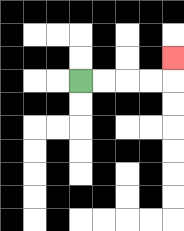{'start': '[3, 3]', 'end': '[7, 2]', 'path_directions': 'R,R,R,R,U', 'path_coordinates': '[[3, 3], [4, 3], [5, 3], [6, 3], [7, 3], [7, 2]]'}